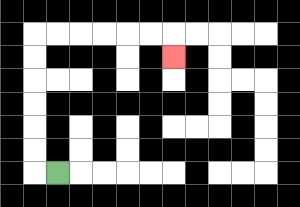{'start': '[2, 7]', 'end': '[7, 2]', 'path_directions': 'L,U,U,U,U,U,U,R,R,R,R,R,R,D', 'path_coordinates': '[[2, 7], [1, 7], [1, 6], [1, 5], [1, 4], [1, 3], [1, 2], [1, 1], [2, 1], [3, 1], [4, 1], [5, 1], [6, 1], [7, 1], [7, 2]]'}